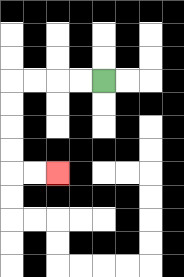{'start': '[4, 3]', 'end': '[2, 7]', 'path_directions': 'L,L,L,L,D,D,D,D,R,R', 'path_coordinates': '[[4, 3], [3, 3], [2, 3], [1, 3], [0, 3], [0, 4], [0, 5], [0, 6], [0, 7], [1, 7], [2, 7]]'}